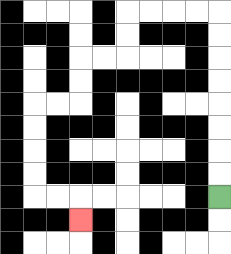{'start': '[9, 8]', 'end': '[3, 9]', 'path_directions': 'U,U,U,U,U,U,U,U,L,L,L,L,D,D,L,L,D,D,L,L,D,D,D,D,R,R,D', 'path_coordinates': '[[9, 8], [9, 7], [9, 6], [9, 5], [9, 4], [9, 3], [9, 2], [9, 1], [9, 0], [8, 0], [7, 0], [6, 0], [5, 0], [5, 1], [5, 2], [4, 2], [3, 2], [3, 3], [3, 4], [2, 4], [1, 4], [1, 5], [1, 6], [1, 7], [1, 8], [2, 8], [3, 8], [3, 9]]'}